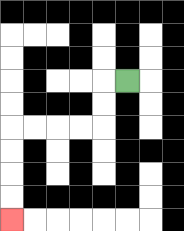{'start': '[5, 3]', 'end': '[0, 9]', 'path_directions': 'L,D,D,L,L,L,L,D,D,D,D', 'path_coordinates': '[[5, 3], [4, 3], [4, 4], [4, 5], [3, 5], [2, 5], [1, 5], [0, 5], [0, 6], [0, 7], [0, 8], [0, 9]]'}